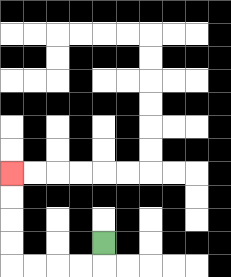{'start': '[4, 10]', 'end': '[0, 7]', 'path_directions': 'D,L,L,L,L,U,U,U,U', 'path_coordinates': '[[4, 10], [4, 11], [3, 11], [2, 11], [1, 11], [0, 11], [0, 10], [0, 9], [0, 8], [0, 7]]'}